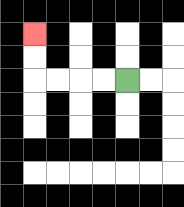{'start': '[5, 3]', 'end': '[1, 1]', 'path_directions': 'L,L,L,L,U,U', 'path_coordinates': '[[5, 3], [4, 3], [3, 3], [2, 3], [1, 3], [1, 2], [1, 1]]'}